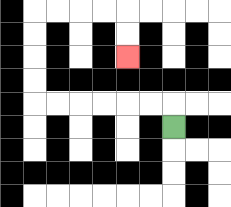{'start': '[7, 5]', 'end': '[5, 2]', 'path_directions': 'U,L,L,L,L,L,L,U,U,U,U,R,R,R,R,D,D', 'path_coordinates': '[[7, 5], [7, 4], [6, 4], [5, 4], [4, 4], [3, 4], [2, 4], [1, 4], [1, 3], [1, 2], [1, 1], [1, 0], [2, 0], [3, 0], [4, 0], [5, 0], [5, 1], [5, 2]]'}